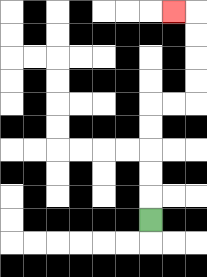{'start': '[6, 9]', 'end': '[7, 0]', 'path_directions': 'U,U,U,U,U,R,R,U,U,U,U,L', 'path_coordinates': '[[6, 9], [6, 8], [6, 7], [6, 6], [6, 5], [6, 4], [7, 4], [8, 4], [8, 3], [8, 2], [8, 1], [8, 0], [7, 0]]'}